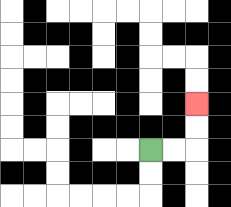{'start': '[6, 6]', 'end': '[8, 4]', 'path_directions': 'R,R,U,U', 'path_coordinates': '[[6, 6], [7, 6], [8, 6], [8, 5], [8, 4]]'}